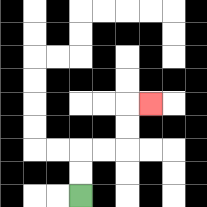{'start': '[3, 8]', 'end': '[6, 4]', 'path_directions': 'U,U,R,R,U,U,R', 'path_coordinates': '[[3, 8], [3, 7], [3, 6], [4, 6], [5, 6], [5, 5], [5, 4], [6, 4]]'}